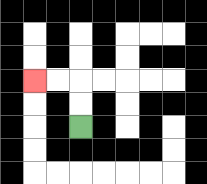{'start': '[3, 5]', 'end': '[1, 3]', 'path_directions': 'U,U,L,L', 'path_coordinates': '[[3, 5], [3, 4], [3, 3], [2, 3], [1, 3]]'}